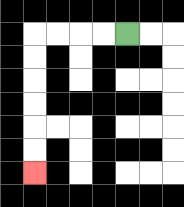{'start': '[5, 1]', 'end': '[1, 7]', 'path_directions': 'L,L,L,L,D,D,D,D,D,D', 'path_coordinates': '[[5, 1], [4, 1], [3, 1], [2, 1], [1, 1], [1, 2], [1, 3], [1, 4], [1, 5], [1, 6], [1, 7]]'}